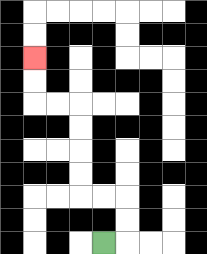{'start': '[4, 10]', 'end': '[1, 2]', 'path_directions': 'R,U,U,L,L,U,U,U,U,L,L,U,U', 'path_coordinates': '[[4, 10], [5, 10], [5, 9], [5, 8], [4, 8], [3, 8], [3, 7], [3, 6], [3, 5], [3, 4], [2, 4], [1, 4], [1, 3], [1, 2]]'}